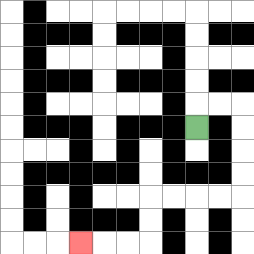{'start': '[8, 5]', 'end': '[3, 10]', 'path_directions': 'U,R,R,D,D,D,D,L,L,L,L,D,D,L,L,L', 'path_coordinates': '[[8, 5], [8, 4], [9, 4], [10, 4], [10, 5], [10, 6], [10, 7], [10, 8], [9, 8], [8, 8], [7, 8], [6, 8], [6, 9], [6, 10], [5, 10], [4, 10], [3, 10]]'}